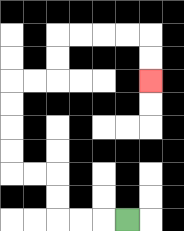{'start': '[5, 9]', 'end': '[6, 3]', 'path_directions': 'L,L,L,U,U,L,L,U,U,U,U,R,R,U,U,R,R,R,R,D,D', 'path_coordinates': '[[5, 9], [4, 9], [3, 9], [2, 9], [2, 8], [2, 7], [1, 7], [0, 7], [0, 6], [0, 5], [0, 4], [0, 3], [1, 3], [2, 3], [2, 2], [2, 1], [3, 1], [4, 1], [5, 1], [6, 1], [6, 2], [6, 3]]'}